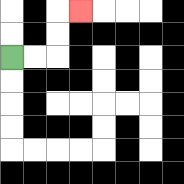{'start': '[0, 2]', 'end': '[3, 0]', 'path_directions': 'R,R,U,U,R', 'path_coordinates': '[[0, 2], [1, 2], [2, 2], [2, 1], [2, 0], [3, 0]]'}